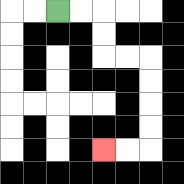{'start': '[2, 0]', 'end': '[4, 6]', 'path_directions': 'R,R,D,D,R,R,D,D,D,D,L,L', 'path_coordinates': '[[2, 0], [3, 0], [4, 0], [4, 1], [4, 2], [5, 2], [6, 2], [6, 3], [6, 4], [6, 5], [6, 6], [5, 6], [4, 6]]'}